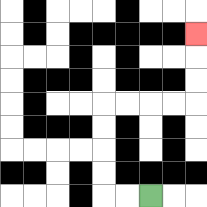{'start': '[6, 8]', 'end': '[8, 1]', 'path_directions': 'L,L,U,U,U,U,R,R,R,R,U,U,U', 'path_coordinates': '[[6, 8], [5, 8], [4, 8], [4, 7], [4, 6], [4, 5], [4, 4], [5, 4], [6, 4], [7, 4], [8, 4], [8, 3], [8, 2], [8, 1]]'}